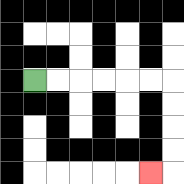{'start': '[1, 3]', 'end': '[6, 7]', 'path_directions': 'R,R,R,R,R,R,D,D,D,D,L', 'path_coordinates': '[[1, 3], [2, 3], [3, 3], [4, 3], [5, 3], [6, 3], [7, 3], [7, 4], [7, 5], [7, 6], [7, 7], [6, 7]]'}